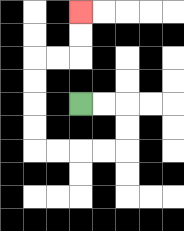{'start': '[3, 4]', 'end': '[3, 0]', 'path_directions': 'R,R,D,D,L,L,L,L,U,U,U,U,R,R,U,U', 'path_coordinates': '[[3, 4], [4, 4], [5, 4], [5, 5], [5, 6], [4, 6], [3, 6], [2, 6], [1, 6], [1, 5], [1, 4], [1, 3], [1, 2], [2, 2], [3, 2], [3, 1], [3, 0]]'}